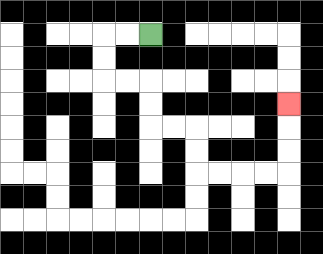{'start': '[6, 1]', 'end': '[12, 4]', 'path_directions': 'L,L,D,D,R,R,D,D,R,R,D,D,R,R,R,R,U,U,U', 'path_coordinates': '[[6, 1], [5, 1], [4, 1], [4, 2], [4, 3], [5, 3], [6, 3], [6, 4], [6, 5], [7, 5], [8, 5], [8, 6], [8, 7], [9, 7], [10, 7], [11, 7], [12, 7], [12, 6], [12, 5], [12, 4]]'}